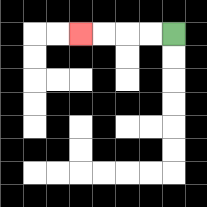{'start': '[7, 1]', 'end': '[3, 1]', 'path_directions': 'L,L,L,L', 'path_coordinates': '[[7, 1], [6, 1], [5, 1], [4, 1], [3, 1]]'}